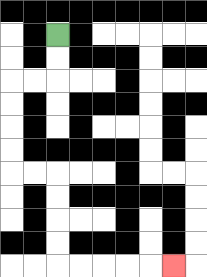{'start': '[2, 1]', 'end': '[7, 11]', 'path_directions': 'D,D,L,L,D,D,D,D,R,R,D,D,D,D,R,R,R,R,R', 'path_coordinates': '[[2, 1], [2, 2], [2, 3], [1, 3], [0, 3], [0, 4], [0, 5], [0, 6], [0, 7], [1, 7], [2, 7], [2, 8], [2, 9], [2, 10], [2, 11], [3, 11], [4, 11], [5, 11], [6, 11], [7, 11]]'}